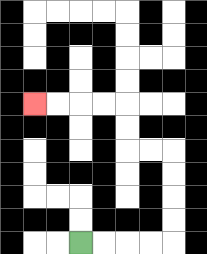{'start': '[3, 10]', 'end': '[1, 4]', 'path_directions': 'R,R,R,R,U,U,U,U,L,L,U,U,L,L,L,L', 'path_coordinates': '[[3, 10], [4, 10], [5, 10], [6, 10], [7, 10], [7, 9], [7, 8], [7, 7], [7, 6], [6, 6], [5, 6], [5, 5], [5, 4], [4, 4], [3, 4], [2, 4], [1, 4]]'}